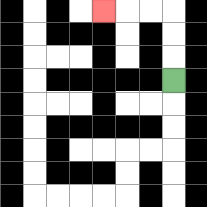{'start': '[7, 3]', 'end': '[4, 0]', 'path_directions': 'U,U,U,L,L,L', 'path_coordinates': '[[7, 3], [7, 2], [7, 1], [7, 0], [6, 0], [5, 0], [4, 0]]'}